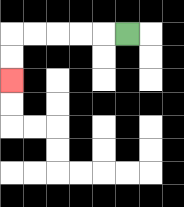{'start': '[5, 1]', 'end': '[0, 3]', 'path_directions': 'L,L,L,L,L,D,D', 'path_coordinates': '[[5, 1], [4, 1], [3, 1], [2, 1], [1, 1], [0, 1], [0, 2], [0, 3]]'}